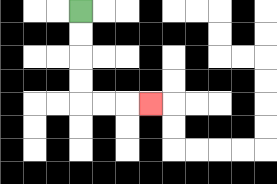{'start': '[3, 0]', 'end': '[6, 4]', 'path_directions': 'D,D,D,D,R,R,R', 'path_coordinates': '[[3, 0], [3, 1], [3, 2], [3, 3], [3, 4], [4, 4], [5, 4], [6, 4]]'}